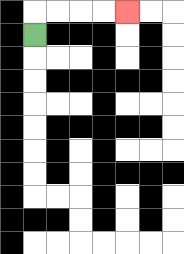{'start': '[1, 1]', 'end': '[5, 0]', 'path_directions': 'U,R,R,R,R', 'path_coordinates': '[[1, 1], [1, 0], [2, 0], [3, 0], [4, 0], [5, 0]]'}